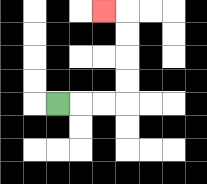{'start': '[2, 4]', 'end': '[4, 0]', 'path_directions': 'R,R,R,U,U,U,U,L', 'path_coordinates': '[[2, 4], [3, 4], [4, 4], [5, 4], [5, 3], [5, 2], [5, 1], [5, 0], [4, 0]]'}